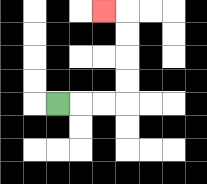{'start': '[2, 4]', 'end': '[4, 0]', 'path_directions': 'R,R,R,U,U,U,U,L', 'path_coordinates': '[[2, 4], [3, 4], [4, 4], [5, 4], [5, 3], [5, 2], [5, 1], [5, 0], [4, 0]]'}